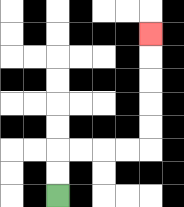{'start': '[2, 8]', 'end': '[6, 1]', 'path_directions': 'U,U,R,R,R,R,U,U,U,U,U', 'path_coordinates': '[[2, 8], [2, 7], [2, 6], [3, 6], [4, 6], [5, 6], [6, 6], [6, 5], [6, 4], [6, 3], [6, 2], [6, 1]]'}